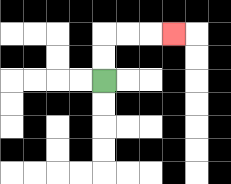{'start': '[4, 3]', 'end': '[7, 1]', 'path_directions': 'U,U,R,R,R', 'path_coordinates': '[[4, 3], [4, 2], [4, 1], [5, 1], [6, 1], [7, 1]]'}